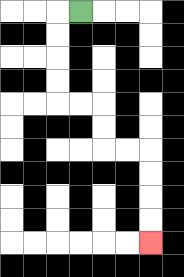{'start': '[3, 0]', 'end': '[6, 10]', 'path_directions': 'L,D,D,D,D,R,R,D,D,R,R,D,D,D,D', 'path_coordinates': '[[3, 0], [2, 0], [2, 1], [2, 2], [2, 3], [2, 4], [3, 4], [4, 4], [4, 5], [4, 6], [5, 6], [6, 6], [6, 7], [6, 8], [6, 9], [6, 10]]'}